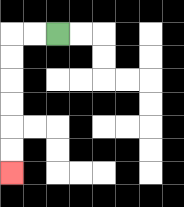{'start': '[2, 1]', 'end': '[0, 7]', 'path_directions': 'L,L,D,D,D,D,D,D', 'path_coordinates': '[[2, 1], [1, 1], [0, 1], [0, 2], [0, 3], [0, 4], [0, 5], [0, 6], [0, 7]]'}